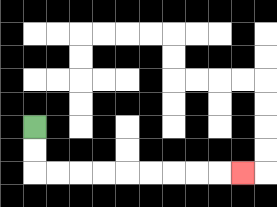{'start': '[1, 5]', 'end': '[10, 7]', 'path_directions': 'D,D,R,R,R,R,R,R,R,R,R', 'path_coordinates': '[[1, 5], [1, 6], [1, 7], [2, 7], [3, 7], [4, 7], [5, 7], [6, 7], [7, 7], [8, 7], [9, 7], [10, 7]]'}